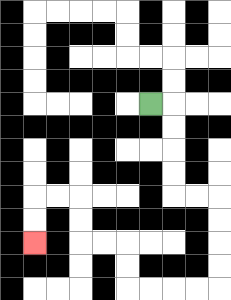{'start': '[6, 4]', 'end': '[1, 10]', 'path_directions': 'R,D,D,D,D,R,R,D,D,D,D,L,L,L,L,U,U,L,L,U,U,L,L,D,D', 'path_coordinates': '[[6, 4], [7, 4], [7, 5], [7, 6], [7, 7], [7, 8], [8, 8], [9, 8], [9, 9], [9, 10], [9, 11], [9, 12], [8, 12], [7, 12], [6, 12], [5, 12], [5, 11], [5, 10], [4, 10], [3, 10], [3, 9], [3, 8], [2, 8], [1, 8], [1, 9], [1, 10]]'}